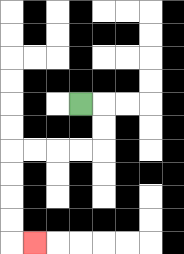{'start': '[3, 4]', 'end': '[1, 10]', 'path_directions': 'R,D,D,L,L,L,L,D,D,D,D,R', 'path_coordinates': '[[3, 4], [4, 4], [4, 5], [4, 6], [3, 6], [2, 6], [1, 6], [0, 6], [0, 7], [0, 8], [0, 9], [0, 10], [1, 10]]'}